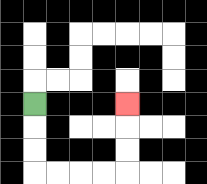{'start': '[1, 4]', 'end': '[5, 4]', 'path_directions': 'D,D,D,R,R,R,R,U,U,U', 'path_coordinates': '[[1, 4], [1, 5], [1, 6], [1, 7], [2, 7], [3, 7], [4, 7], [5, 7], [5, 6], [5, 5], [5, 4]]'}